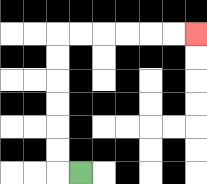{'start': '[3, 7]', 'end': '[8, 1]', 'path_directions': 'L,U,U,U,U,U,U,R,R,R,R,R,R', 'path_coordinates': '[[3, 7], [2, 7], [2, 6], [2, 5], [2, 4], [2, 3], [2, 2], [2, 1], [3, 1], [4, 1], [5, 1], [6, 1], [7, 1], [8, 1]]'}